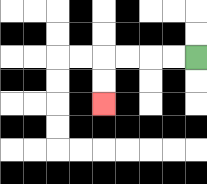{'start': '[8, 2]', 'end': '[4, 4]', 'path_directions': 'L,L,L,L,D,D', 'path_coordinates': '[[8, 2], [7, 2], [6, 2], [5, 2], [4, 2], [4, 3], [4, 4]]'}